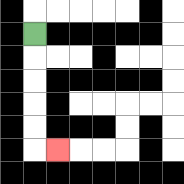{'start': '[1, 1]', 'end': '[2, 6]', 'path_directions': 'D,D,D,D,D,R', 'path_coordinates': '[[1, 1], [1, 2], [1, 3], [1, 4], [1, 5], [1, 6], [2, 6]]'}